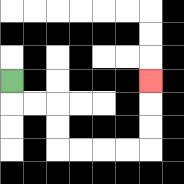{'start': '[0, 3]', 'end': '[6, 3]', 'path_directions': 'D,R,R,D,D,R,R,R,R,U,U,U', 'path_coordinates': '[[0, 3], [0, 4], [1, 4], [2, 4], [2, 5], [2, 6], [3, 6], [4, 6], [5, 6], [6, 6], [6, 5], [6, 4], [6, 3]]'}